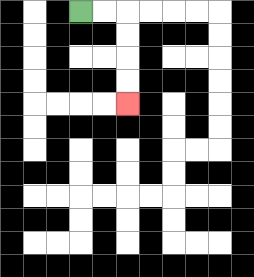{'start': '[3, 0]', 'end': '[5, 4]', 'path_directions': 'R,R,D,D,D,D', 'path_coordinates': '[[3, 0], [4, 0], [5, 0], [5, 1], [5, 2], [5, 3], [5, 4]]'}